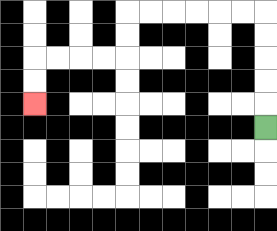{'start': '[11, 5]', 'end': '[1, 4]', 'path_directions': 'U,U,U,U,U,L,L,L,L,L,L,D,D,L,L,L,L,D,D', 'path_coordinates': '[[11, 5], [11, 4], [11, 3], [11, 2], [11, 1], [11, 0], [10, 0], [9, 0], [8, 0], [7, 0], [6, 0], [5, 0], [5, 1], [5, 2], [4, 2], [3, 2], [2, 2], [1, 2], [1, 3], [1, 4]]'}